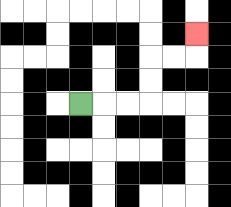{'start': '[3, 4]', 'end': '[8, 1]', 'path_directions': 'R,R,R,U,U,R,R,U', 'path_coordinates': '[[3, 4], [4, 4], [5, 4], [6, 4], [6, 3], [6, 2], [7, 2], [8, 2], [8, 1]]'}